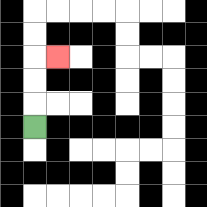{'start': '[1, 5]', 'end': '[2, 2]', 'path_directions': 'U,U,U,R', 'path_coordinates': '[[1, 5], [1, 4], [1, 3], [1, 2], [2, 2]]'}